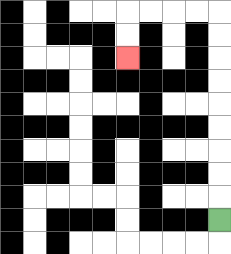{'start': '[9, 9]', 'end': '[5, 2]', 'path_directions': 'U,U,U,U,U,U,U,U,U,L,L,L,L,D,D', 'path_coordinates': '[[9, 9], [9, 8], [9, 7], [9, 6], [9, 5], [9, 4], [9, 3], [9, 2], [9, 1], [9, 0], [8, 0], [7, 0], [6, 0], [5, 0], [5, 1], [5, 2]]'}